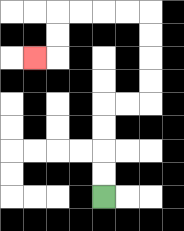{'start': '[4, 8]', 'end': '[1, 2]', 'path_directions': 'U,U,U,U,R,R,U,U,U,U,L,L,L,L,D,D,L', 'path_coordinates': '[[4, 8], [4, 7], [4, 6], [4, 5], [4, 4], [5, 4], [6, 4], [6, 3], [6, 2], [6, 1], [6, 0], [5, 0], [4, 0], [3, 0], [2, 0], [2, 1], [2, 2], [1, 2]]'}